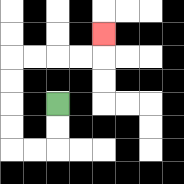{'start': '[2, 4]', 'end': '[4, 1]', 'path_directions': 'D,D,L,L,U,U,U,U,R,R,R,R,U', 'path_coordinates': '[[2, 4], [2, 5], [2, 6], [1, 6], [0, 6], [0, 5], [0, 4], [0, 3], [0, 2], [1, 2], [2, 2], [3, 2], [4, 2], [4, 1]]'}